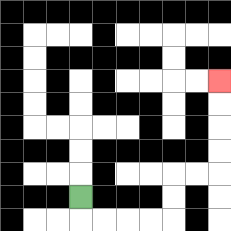{'start': '[3, 8]', 'end': '[9, 3]', 'path_directions': 'D,R,R,R,R,U,U,R,R,U,U,U,U', 'path_coordinates': '[[3, 8], [3, 9], [4, 9], [5, 9], [6, 9], [7, 9], [7, 8], [7, 7], [8, 7], [9, 7], [9, 6], [9, 5], [9, 4], [9, 3]]'}